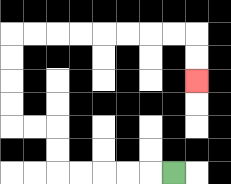{'start': '[7, 7]', 'end': '[8, 3]', 'path_directions': 'L,L,L,L,L,U,U,L,L,U,U,U,U,R,R,R,R,R,R,R,R,D,D', 'path_coordinates': '[[7, 7], [6, 7], [5, 7], [4, 7], [3, 7], [2, 7], [2, 6], [2, 5], [1, 5], [0, 5], [0, 4], [0, 3], [0, 2], [0, 1], [1, 1], [2, 1], [3, 1], [4, 1], [5, 1], [6, 1], [7, 1], [8, 1], [8, 2], [8, 3]]'}